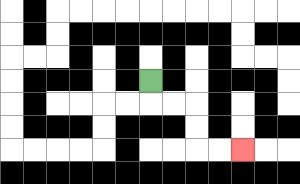{'start': '[6, 3]', 'end': '[10, 6]', 'path_directions': 'D,R,R,D,D,R,R', 'path_coordinates': '[[6, 3], [6, 4], [7, 4], [8, 4], [8, 5], [8, 6], [9, 6], [10, 6]]'}